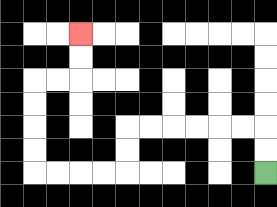{'start': '[11, 7]', 'end': '[3, 1]', 'path_directions': 'U,U,L,L,L,L,L,L,D,D,L,L,L,L,U,U,U,U,R,R,U,U', 'path_coordinates': '[[11, 7], [11, 6], [11, 5], [10, 5], [9, 5], [8, 5], [7, 5], [6, 5], [5, 5], [5, 6], [5, 7], [4, 7], [3, 7], [2, 7], [1, 7], [1, 6], [1, 5], [1, 4], [1, 3], [2, 3], [3, 3], [3, 2], [3, 1]]'}